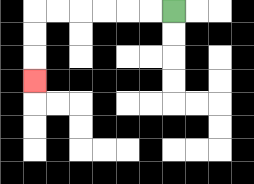{'start': '[7, 0]', 'end': '[1, 3]', 'path_directions': 'L,L,L,L,L,L,D,D,D', 'path_coordinates': '[[7, 0], [6, 0], [5, 0], [4, 0], [3, 0], [2, 0], [1, 0], [1, 1], [1, 2], [1, 3]]'}